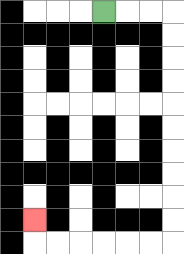{'start': '[4, 0]', 'end': '[1, 9]', 'path_directions': 'R,R,R,D,D,D,D,D,D,D,D,D,D,L,L,L,L,L,L,U', 'path_coordinates': '[[4, 0], [5, 0], [6, 0], [7, 0], [7, 1], [7, 2], [7, 3], [7, 4], [7, 5], [7, 6], [7, 7], [7, 8], [7, 9], [7, 10], [6, 10], [5, 10], [4, 10], [3, 10], [2, 10], [1, 10], [1, 9]]'}